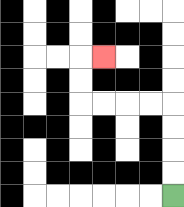{'start': '[7, 8]', 'end': '[4, 2]', 'path_directions': 'U,U,U,U,L,L,L,L,U,U,R', 'path_coordinates': '[[7, 8], [7, 7], [7, 6], [7, 5], [7, 4], [6, 4], [5, 4], [4, 4], [3, 4], [3, 3], [3, 2], [4, 2]]'}